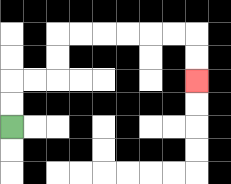{'start': '[0, 5]', 'end': '[8, 3]', 'path_directions': 'U,U,R,R,U,U,R,R,R,R,R,R,D,D', 'path_coordinates': '[[0, 5], [0, 4], [0, 3], [1, 3], [2, 3], [2, 2], [2, 1], [3, 1], [4, 1], [5, 1], [6, 1], [7, 1], [8, 1], [8, 2], [8, 3]]'}